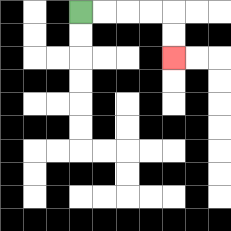{'start': '[3, 0]', 'end': '[7, 2]', 'path_directions': 'R,R,R,R,D,D', 'path_coordinates': '[[3, 0], [4, 0], [5, 0], [6, 0], [7, 0], [7, 1], [7, 2]]'}